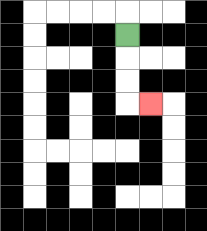{'start': '[5, 1]', 'end': '[6, 4]', 'path_directions': 'D,D,D,R', 'path_coordinates': '[[5, 1], [5, 2], [5, 3], [5, 4], [6, 4]]'}